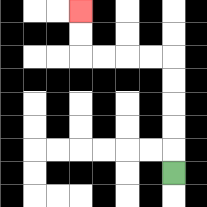{'start': '[7, 7]', 'end': '[3, 0]', 'path_directions': 'U,U,U,U,U,L,L,L,L,U,U', 'path_coordinates': '[[7, 7], [7, 6], [7, 5], [7, 4], [7, 3], [7, 2], [6, 2], [5, 2], [4, 2], [3, 2], [3, 1], [3, 0]]'}